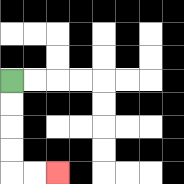{'start': '[0, 3]', 'end': '[2, 7]', 'path_directions': 'D,D,D,D,R,R', 'path_coordinates': '[[0, 3], [0, 4], [0, 5], [0, 6], [0, 7], [1, 7], [2, 7]]'}